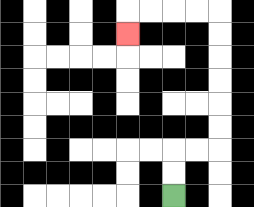{'start': '[7, 8]', 'end': '[5, 1]', 'path_directions': 'U,U,R,R,U,U,U,U,U,U,L,L,L,L,D', 'path_coordinates': '[[7, 8], [7, 7], [7, 6], [8, 6], [9, 6], [9, 5], [9, 4], [9, 3], [9, 2], [9, 1], [9, 0], [8, 0], [7, 0], [6, 0], [5, 0], [5, 1]]'}